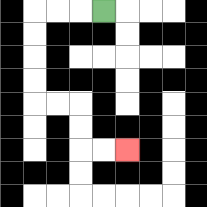{'start': '[4, 0]', 'end': '[5, 6]', 'path_directions': 'L,L,L,D,D,D,D,R,R,D,D,R,R', 'path_coordinates': '[[4, 0], [3, 0], [2, 0], [1, 0], [1, 1], [1, 2], [1, 3], [1, 4], [2, 4], [3, 4], [3, 5], [3, 6], [4, 6], [5, 6]]'}